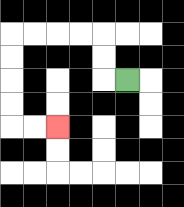{'start': '[5, 3]', 'end': '[2, 5]', 'path_directions': 'L,U,U,L,L,L,L,D,D,D,D,R,R', 'path_coordinates': '[[5, 3], [4, 3], [4, 2], [4, 1], [3, 1], [2, 1], [1, 1], [0, 1], [0, 2], [0, 3], [0, 4], [0, 5], [1, 5], [2, 5]]'}